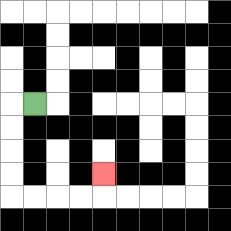{'start': '[1, 4]', 'end': '[4, 7]', 'path_directions': 'L,D,D,D,D,R,R,R,R,U', 'path_coordinates': '[[1, 4], [0, 4], [0, 5], [0, 6], [0, 7], [0, 8], [1, 8], [2, 8], [3, 8], [4, 8], [4, 7]]'}